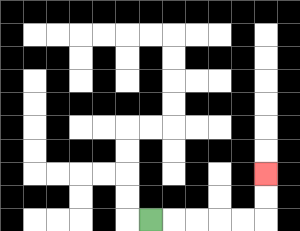{'start': '[6, 9]', 'end': '[11, 7]', 'path_directions': 'R,R,R,R,R,U,U', 'path_coordinates': '[[6, 9], [7, 9], [8, 9], [9, 9], [10, 9], [11, 9], [11, 8], [11, 7]]'}